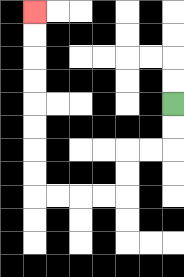{'start': '[7, 4]', 'end': '[1, 0]', 'path_directions': 'D,D,L,L,D,D,L,L,L,L,U,U,U,U,U,U,U,U', 'path_coordinates': '[[7, 4], [7, 5], [7, 6], [6, 6], [5, 6], [5, 7], [5, 8], [4, 8], [3, 8], [2, 8], [1, 8], [1, 7], [1, 6], [1, 5], [1, 4], [1, 3], [1, 2], [1, 1], [1, 0]]'}